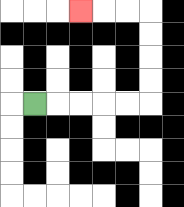{'start': '[1, 4]', 'end': '[3, 0]', 'path_directions': 'R,R,R,R,R,U,U,U,U,L,L,L', 'path_coordinates': '[[1, 4], [2, 4], [3, 4], [4, 4], [5, 4], [6, 4], [6, 3], [6, 2], [6, 1], [6, 0], [5, 0], [4, 0], [3, 0]]'}